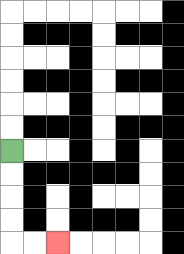{'start': '[0, 6]', 'end': '[2, 10]', 'path_directions': 'D,D,D,D,R,R', 'path_coordinates': '[[0, 6], [0, 7], [0, 8], [0, 9], [0, 10], [1, 10], [2, 10]]'}